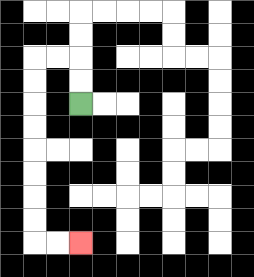{'start': '[3, 4]', 'end': '[3, 10]', 'path_directions': 'U,U,L,L,D,D,D,D,D,D,D,D,R,R', 'path_coordinates': '[[3, 4], [3, 3], [3, 2], [2, 2], [1, 2], [1, 3], [1, 4], [1, 5], [1, 6], [1, 7], [1, 8], [1, 9], [1, 10], [2, 10], [3, 10]]'}